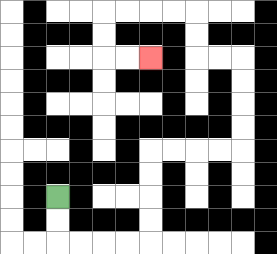{'start': '[2, 8]', 'end': '[6, 2]', 'path_directions': 'D,D,R,R,R,R,U,U,U,U,R,R,R,R,U,U,U,U,L,L,U,U,L,L,L,L,D,D,R,R', 'path_coordinates': '[[2, 8], [2, 9], [2, 10], [3, 10], [4, 10], [5, 10], [6, 10], [6, 9], [6, 8], [6, 7], [6, 6], [7, 6], [8, 6], [9, 6], [10, 6], [10, 5], [10, 4], [10, 3], [10, 2], [9, 2], [8, 2], [8, 1], [8, 0], [7, 0], [6, 0], [5, 0], [4, 0], [4, 1], [4, 2], [5, 2], [6, 2]]'}